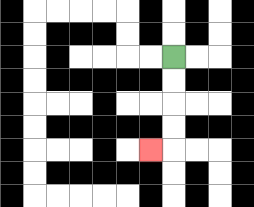{'start': '[7, 2]', 'end': '[6, 6]', 'path_directions': 'D,D,D,D,L', 'path_coordinates': '[[7, 2], [7, 3], [7, 4], [7, 5], [7, 6], [6, 6]]'}